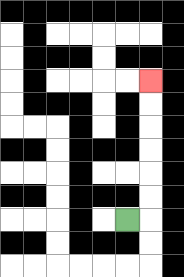{'start': '[5, 9]', 'end': '[6, 3]', 'path_directions': 'R,U,U,U,U,U,U', 'path_coordinates': '[[5, 9], [6, 9], [6, 8], [6, 7], [6, 6], [6, 5], [6, 4], [6, 3]]'}